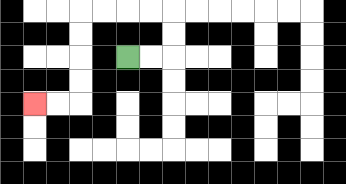{'start': '[5, 2]', 'end': '[1, 4]', 'path_directions': 'R,R,U,U,L,L,L,L,D,D,D,D,L,L', 'path_coordinates': '[[5, 2], [6, 2], [7, 2], [7, 1], [7, 0], [6, 0], [5, 0], [4, 0], [3, 0], [3, 1], [3, 2], [3, 3], [3, 4], [2, 4], [1, 4]]'}